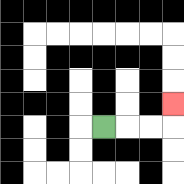{'start': '[4, 5]', 'end': '[7, 4]', 'path_directions': 'R,R,R,U', 'path_coordinates': '[[4, 5], [5, 5], [6, 5], [7, 5], [7, 4]]'}